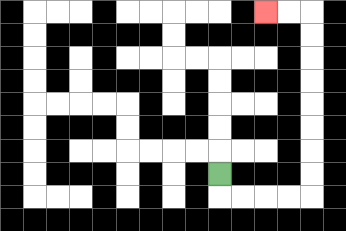{'start': '[9, 7]', 'end': '[11, 0]', 'path_directions': 'D,R,R,R,R,U,U,U,U,U,U,U,U,L,L', 'path_coordinates': '[[9, 7], [9, 8], [10, 8], [11, 8], [12, 8], [13, 8], [13, 7], [13, 6], [13, 5], [13, 4], [13, 3], [13, 2], [13, 1], [13, 0], [12, 0], [11, 0]]'}